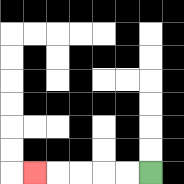{'start': '[6, 7]', 'end': '[1, 7]', 'path_directions': 'L,L,L,L,L', 'path_coordinates': '[[6, 7], [5, 7], [4, 7], [3, 7], [2, 7], [1, 7]]'}